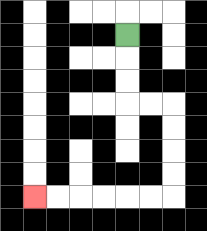{'start': '[5, 1]', 'end': '[1, 8]', 'path_directions': 'D,D,D,R,R,D,D,D,D,L,L,L,L,L,L', 'path_coordinates': '[[5, 1], [5, 2], [5, 3], [5, 4], [6, 4], [7, 4], [7, 5], [7, 6], [7, 7], [7, 8], [6, 8], [5, 8], [4, 8], [3, 8], [2, 8], [1, 8]]'}